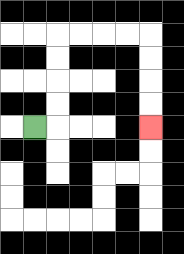{'start': '[1, 5]', 'end': '[6, 5]', 'path_directions': 'R,U,U,U,U,R,R,R,R,D,D,D,D', 'path_coordinates': '[[1, 5], [2, 5], [2, 4], [2, 3], [2, 2], [2, 1], [3, 1], [4, 1], [5, 1], [6, 1], [6, 2], [6, 3], [6, 4], [6, 5]]'}